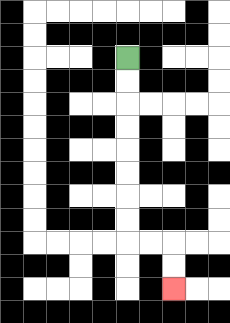{'start': '[5, 2]', 'end': '[7, 12]', 'path_directions': 'D,D,D,D,D,D,D,D,R,R,D,D', 'path_coordinates': '[[5, 2], [5, 3], [5, 4], [5, 5], [5, 6], [5, 7], [5, 8], [5, 9], [5, 10], [6, 10], [7, 10], [7, 11], [7, 12]]'}